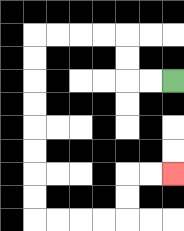{'start': '[7, 3]', 'end': '[7, 7]', 'path_directions': 'L,L,U,U,L,L,L,L,D,D,D,D,D,D,D,D,R,R,R,R,U,U,R,R', 'path_coordinates': '[[7, 3], [6, 3], [5, 3], [5, 2], [5, 1], [4, 1], [3, 1], [2, 1], [1, 1], [1, 2], [1, 3], [1, 4], [1, 5], [1, 6], [1, 7], [1, 8], [1, 9], [2, 9], [3, 9], [4, 9], [5, 9], [5, 8], [5, 7], [6, 7], [7, 7]]'}